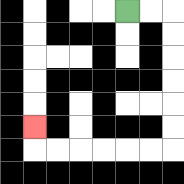{'start': '[5, 0]', 'end': '[1, 5]', 'path_directions': 'R,R,D,D,D,D,D,D,L,L,L,L,L,L,U', 'path_coordinates': '[[5, 0], [6, 0], [7, 0], [7, 1], [7, 2], [7, 3], [7, 4], [7, 5], [7, 6], [6, 6], [5, 6], [4, 6], [3, 6], [2, 6], [1, 6], [1, 5]]'}